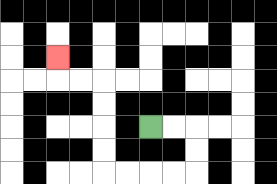{'start': '[6, 5]', 'end': '[2, 2]', 'path_directions': 'R,R,D,D,L,L,L,L,U,U,U,U,L,L,U', 'path_coordinates': '[[6, 5], [7, 5], [8, 5], [8, 6], [8, 7], [7, 7], [6, 7], [5, 7], [4, 7], [4, 6], [4, 5], [4, 4], [4, 3], [3, 3], [2, 3], [2, 2]]'}